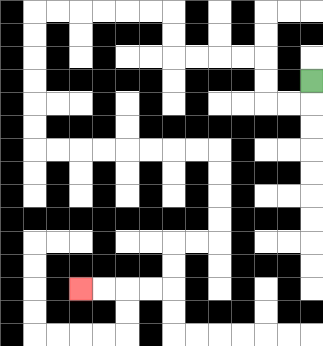{'start': '[13, 3]', 'end': '[3, 12]', 'path_directions': 'D,L,L,U,U,L,L,L,L,U,U,L,L,L,L,L,L,D,D,D,D,D,D,R,R,R,R,R,R,R,R,D,D,D,D,L,L,D,D,L,L,L,L', 'path_coordinates': '[[13, 3], [13, 4], [12, 4], [11, 4], [11, 3], [11, 2], [10, 2], [9, 2], [8, 2], [7, 2], [7, 1], [7, 0], [6, 0], [5, 0], [4, 0], [3, 0], [2, 0], [1, 0], [1, 1], [1, 2], [1, 3], [1, 4], [1, 5], [1, 6], [2, 6], [3, 6], [4, 6], [5, 6], [6, 6], [7, 6], [8, 6], [9, 6], [9, 7], [9, 8], [9, 9], [9, 10], [8, 10], [7, 10], [7, 11], [7, 12], [6, 12], [5, 12], [4, 12], [3, 12]]'}